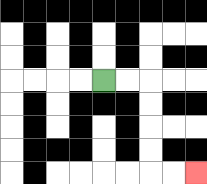{'start': '[4, 3]', 'end': '[8, 7]', 'path_directions': 'R,R,D,D,D,D,R,R', 'path_coordinates': '[[4, 3], [5, 3], [6, 3], [6, 4], [6, 5], [6, 6], [6, 7], [7, 7], [8, 7]]'}